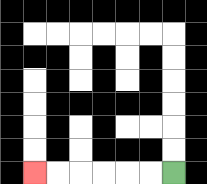{'start': '[7, 7]', 'end': '[1, 7]', 'path_directions': 'L,L,L,L,L,L', 'path_coordinates': '[[7, 7], [6, 7], [5, 7], [4, 7], [3, 7], [2, 7], [1, 7]]'}